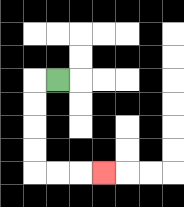{'start': '[2, 3]', 'end': '[4, 7]', 'path_directions': 'L,D,D,D,D,R,R,R', 'path_coordinates': '[[2, 3], [1, 3], [1, 4], [1, 5], [1, 6], [1, 7], [2, 7], [3, 7], [4, 7]]'}